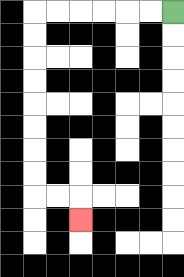{'start': '[7, 0]', 'end': '[3, 9]', 'path_directions': 'L,L,L,L,L,L,D,D,D,D,D,D,D,D,R,R,D', 'path_coordinates': '[[7, 0], [6, 0], [5, 0], [4, 0], [3, 0], [2, 0], [1, 0], [1, 1], [1, 2], [1, 3], [1, 4], [1, 5], [1, 6], [1, 7], [1, 8], [2, 8], [3, 8], [3, 9]]'}